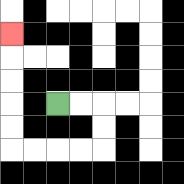{'start': '[2, 4]', 'end': '[0, 1]', 'path_directions': 'R,R,D,D,L,L,L,L,U,U,U,U,U', 'path_coordinates': '[[2, 4], [3, 4], [4, 4], [4, 5], [4, 6], [3, 6], [2, 6], [1, 6], [0, 6], [0, 5], [0, 4], [0, 3], [0, 2], [0, 1]]'}